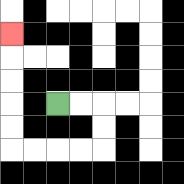{'start': '[2, 4]', 'end': '[0, 1]', 'path_directions': 'R,R,D,D,L,L,L,L,U,U,U,U,U', 'path_coordinates': '[[2, 4], [3, 4], [4, 4], [4, 5], [4, 6], [3, 6], [2, 6], [1, 6], [0, 6], [0, 5], [0, 4], [0, 3], [0, 2], [0, 1]]'}